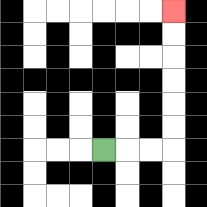{'start': '[4, 6]', 'end': '[7, 0]', 'path_directions': 'R,R,R,U,U,U,U,U,U', 'path_coordinates': '[[4, 6], [5, 6], [6, 6], [7, 6], [7, 5], [7, 4], [7, 3], [7, 2], [7, 1], [7, 0]]'}